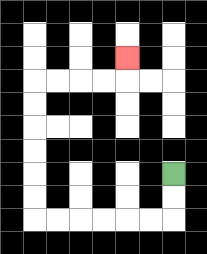{'start': '[7, 7]', 'end': '[5, 2]', 'path_directions': 'D,D,L,L,L,L,L,L,U,U,U,U,U,U,R,R,R,R,U', 'path_coordinates': '[[7, 7], [7, 8], [7, 9], [6, 9], [5, 9], [4, 9], [3, 9], [2, 9], [1, 9], [1, 8], [1, 7], [1, 6], [1, 5], [1, 4], [1, 3], [2, 3], [3, 3], [4, 3], [5, 3], [5, 2]]'}